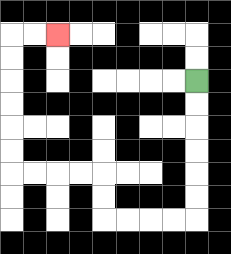{'start': '[8, 3]', 'end': '[2, 1]', 'path_directions': 'D,D,D,D,D,D,L,L,L,L,U,U,L,L,L,L,U,U,U,U,U,U,R,R', 'path_coordinates': '[[8, 3], [8, 4], [8, 5], [8, 6], [8, 7], [8, 8], [8, 9], [7, 9], [6, 9], [5, 9], [4, 9], [4, 8], [4, 7], [3, 7], [2, 7], [1, 7], [0, 7], [0, 6], [0, 5], [0, 4], [0, 3], [0, 2], [0, 1], [1, 1], [2, 1]]'}